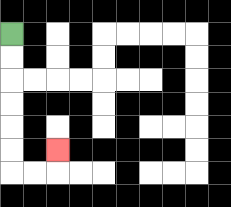{'start': '[0, 1]', 'end': '[2, 6]', 'path_directions': 'D,D,D,D,D,D,R,R,U', 'path_coordinates': '[[0, 1], [0, 2], [0, 3], [0, 4], [0, 5], [0, 6], [0, 7], [1, 7], [2, 7], [2, 6]]'}